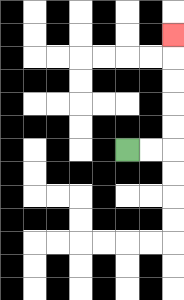{'start': '[5, 6]', 'end': '[7, 1]', 'path_directions': 'R,R,U,U,U,U,U', 'path_coordinates': '[[5, 6], [6, 6], [7, 6], [7, 5], [7, 4], [7, 3], [7, 2], [7, 1]]'}